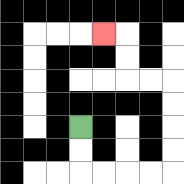{'start': '[3, 5]', 'end': '[4, 1]', 'path_directions': 'D,D,R,R,R,R,U,U,U,U,L,L,U,U,L', 'path_coordinates': '[[3, 5], [3, 6], [3, 7], [4, 7], [5, 7], [6, 7], [7, 7], [7, 6], [7, 5], [7, 4], [7, 3], [6, 3], [5, 3], [5, 2], [5, 1], [4, 1]]'}